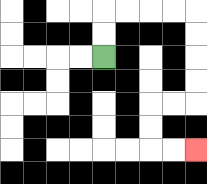{'start': '[4, 2]', 'end': '[8, 6]', 'path_directions': 'U,U,R,R,R,R,D,D,D,D,L,L,D,D,R,R', 'path_coordinates': '[[4, 2], [4, 1], [4, 0], [5, 0], [6, 0], [7, 0], [8, 0], [8, 1], [8, 2], [8, 3], [8, 4], [7, 4], [6, 4], [6, 5], [6, 6], [7, 6], [8, 6]]'}